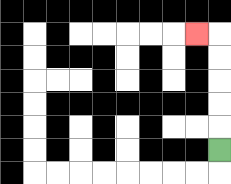{'start': '[9, 6]', 'end': '[8, 1]', 'path_directions': 'U,U,U,U,U,L', 'path_coordinates': '[[9, 6], [9, 5], [9, 4], [9, 3], [9, 2], [9, 1], [8, 1]]'}